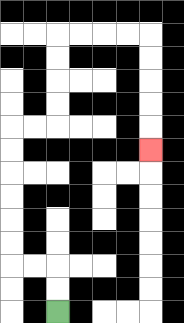{'start': '[2, 13]', 'end': '[6, 6]', 'path_directions': 'U,U,L,L,U,U,U,U,U,U,R,R,U,U,U,U,R,R,R,R,D,D,D,D,D', 'path_coordinates': '[[2, 13], [2, 12], [2, 11], [1, 11], [0, 11], [0, 10], [0, 9], [0, 8], [0, 7], [0, 6], [0, 5], [1, 5], [2, 5], [2, 4], [2, 3], [2, 2], [2, 1], [3, 1], [4, 1], [5, 1], [6, 1], [6, 2], [6, 3], [6, 4], [6, 5], [6, 6]]'}